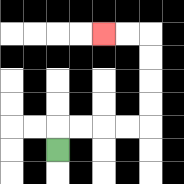{'start': '[2, 6]', 'end': '[4, 1]', 'path_directions': 'U,R,R,R,R,U,U,U,U,L,L', 'path_coordinates': '[[2, 6], [2, 5], [3, 5], [4, 5], [5, 5], [6, 5], [6, 4], [6, 3], [6, 2], [6, 1], [5, 1], [4, 1]]'}